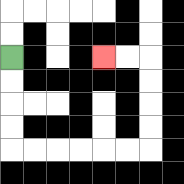{'start': '[0, 2]', 'end': '[4, 2]', 'path_directions': 'D,D,D,D,R,R,R,R,R,R,U,U,U,U,L,L', 'path_coordinates': '[[0, 2], [0, 3], [0, 4], [0, 5], [0, 6], [1, 6], [2, 6], [3, 6], [4, 6], [5, 6], [6, 6], [6, 5], [6, 4], [6, 3], [6, 2], [5, 2], [4, 2]]'}